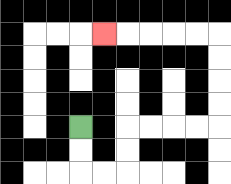{'start': '[3, 5]', 'end': '[4, 1]', 'path_directions': 'D,D,R,R,U,U,R,R,R,R,U,U,U,U,L,L,L,L,L', 'path_coordinates': '[[3, 5], [3, 6], [3, 7], [4, 7], [5, 7], [5, 6], [5, 5], [6, 5], [7, 5], [8, 5], [9, 5], [9, 4], [9, 3], [9, 2], [9, 1], [8, 1], [7, 1], [6, 1], [5, 1], [4, 1]]'}